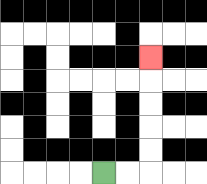{'start': '[4, 7]', 'end': '[6, 2]', 'path_directions': 'R,R,U,U,U,U,U', 'path_coordinates': '[[4, 7], [5, 7], [6, 7], [6, 6], [6, 5], [6, 4], [6, 3], [6, 2]]'}